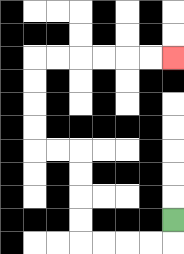{'start': '[7, 9]', 'end': '[7, 2]', 'path_directions': 'D,L,L,L,L,U,U,U,U,L,L,U,U,U,U,R,R,R,R,R,R', 'path_coordinates': '[[7, 9], [7, 10], [6, 10], [5, 10], [4, 10], [3, 10], [3, 9], [3, 8], [3, 7], [3, 6], [2, 6], [1, 6], [1, 5], [1, 4], [1, 3], [1, 2], [2, 2], [3, 2], [4, 2], [5, 2], [6, 2], [7, 2]]'}